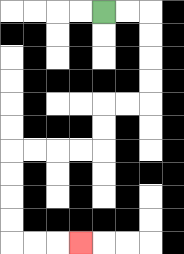{'start': '[4, 0]', 'end': '[3, 10]', 'path_directions': 'R,R,D,D,D,D,L,L,D,D,L,L,L,L,D,D,D,D,R,R,R', 'path_coordinates': '[[4, 0], [5, 0], [6, 0], [6, 1], [6, 2], [6, 3], [6, 4], [5, 4], [4, 4], [4, 5], [4, 6], [3, 6], [2, 6], [1, 6], [0, 6], [0, 7], [0, 8], [0, 9], [0, 10], [1, 10], [2, 10], [3, 10]]'}